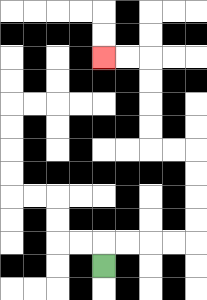{'start': '[4, 11]', 'end': '[4, 2]', 'path_directions': 'U,R,R,R,R,U,U,U,U,L,L,U,U,U,U,L,L', 'path_coordinates': '[[4, 11], [4, 10], [5, 10], [6, 10], [7, 10], [8, 10], [8, 9], [8, 8], [8, 7], [8, 6], [7, 6], [6, 6], [6, 5], [6, 4], [6, 3], [6, 2], [5, 2], [4, 2]]'}